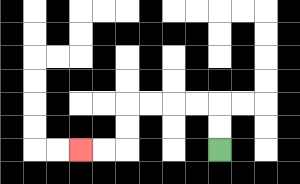{'start': '[9, 6]', 'end': '[3, 6]', 'path_directions': 'U,U,L,L,L,L,D,D,L,L', 'path_coordinates': '[[9, 6], [9, 5], [9, 4], [8, 4], [7, 4], [6, 4], [5, 4], [5, 5], [5, 6], [4, 6], [3, 6]]'}